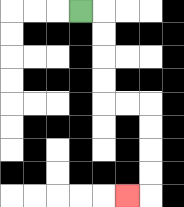{'start': '[3, 0]', 'end': '[5, 8]', 'path_directions': 'R,D,D,D,D,R,R,D,D,D,D,L', 'path_coordinates': '[[3, 0], [4, 0], [4, 1], [4, 2], [4, 3], [4, 4], [5, 4], [6, 4], [6, 5], [6, 6], [6, 7], [6, 8], [5, 8]]'}